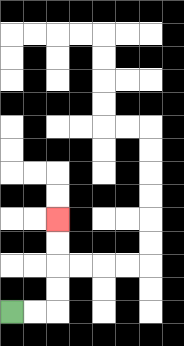{'start': '[0, 13]', 'end': '[2, 9]', 'path_directions': 'R,R,U,U,U,U', 'path_coordinates': '[[0, 13], [1, 13], [2, 13], [2, 12], [2, 11], [2, 10], [2, 9]]'}